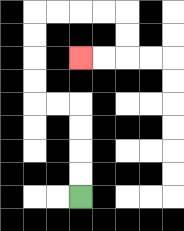{'start': '[3, 8]', 'end': '[3, 2]', 'path_directions': 'U,U,U,U,L,L,U,U,U,U,R,R,R,R,D,D,L,L', 'path_coordinates': '[[3, 8], [3, 7], [3, 6], [3, 5], [3, 4], [2, 4], [1, 4], [1, 3], [1, 2], [1, 1], [1, 0], [2, 0], [3, 0], [4, 0], [5, 0], [5, 1], [5, 2], [4, 2], [3, 2]]'}